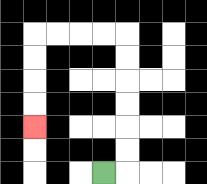{'start': '[4, 7]', 'end': '[1, 5]', 'path_directions': 'R,U,U,U,U,U,U,L,L,L,L,D,D,D,D', 'path_coordinates': '[[4, 7], [5, 7], [5, 6], [5, 5], [5, 4], [5, 3], [5, 2], [5, 1], [4, 1], [3, 1], [2, 1], [1, 1], [1, 2], [1, 3], [1, 4], [1, 5]]'}